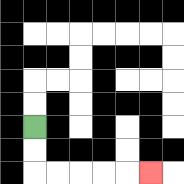{'start': '[1, 5]', 'end': '[6, 7]', 'path_directions': 'D,D,R,R,R,R,R', 'path_coordinates': '[[1, 5], [1, 6], [1, 7], [2, 7], [3, 7], [4, 7], [5, 7], [6, 7]]'}